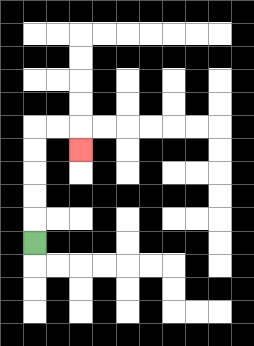{'start': '[1, 10]', 'end': '[3, 6]', 'path_directions': 'U,U,U,U,U,R,R,D', 'path_coordinates': '[[1, 10], [1, 9], [1, 8], [1, 7], [1, 6], [1, 5], [2, 5], [3, 5], [3, 6]]'}